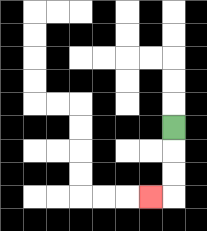{'start': '[7, 5]', 'end': '[6, 8]', 'path_directions': 'D,D,D,L', 'path_coordinates': '[[7, 5], [7, 6], [7, 7], [7, 8], [6, 8]]'}